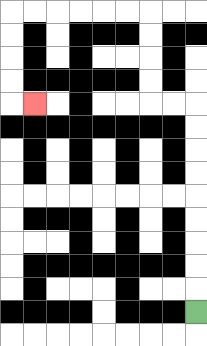{'start': '[8, 13]', 'end': '[1, 4]', 'path_directions': 'U,U,U,U,U,U,U,U,U,L,L,U,U,U,U,L,L,L,L,L,L,D,D,D,D,R', 'path_coordinates': '[[8, 13], [8, 12], [8, 11], [8, 10], [8, 9], [8, 8], [8, 7], [8, 6], [8, 5], [8, 4], [7, 4], [6, 4], [6, 3], [6, 2], [6, 1], [6, 0], [5, 0], [4, 0], [3, 0], [2, 0], [1, 0], [0, 0], [0, 1], [0, 2], [0, 3], [0, 4], [1, 4]]'}